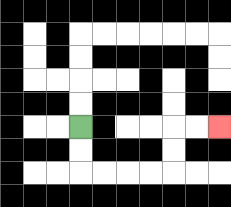{'start': '[3, 5]', 'end': '[9, 5]', 'path_directions': 'D,D,R,R,R,R,U,U,R,R', 'path_coordinates': '[[3, 5], [3, 6], [3, 7], [4, 7], [5, 7], [6, 7], [7, 7], [7, 6], [7, 5], [8, 5], [9, 5]]'}